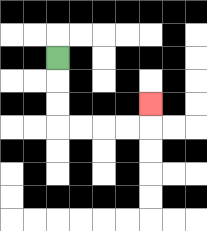{'start': '[2, 2]', 'end': '[6, 4]', 'path_directions': 'D,D,D,R,R,R,R,U', 'path_coordinates': '[[2, 2], [2, 3], [2, 4], [2, 5], [3, 5], [4, 5], [5, 5], [6, 5], [6, 4]]'}